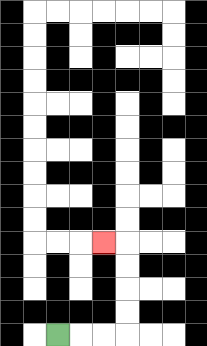{'start': '[2, 14]', 'end': '[4, 10]', 'path_directions': 'R,R,R,U,U,U,U,L', 'path_coordinates': '[[2, 14], [3, 14], [4, 14], [5, 14], [5, 13], [5, 12], [5, 11], [5, 10], [4, 10]]'}